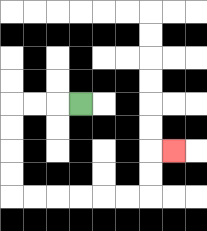{'start': '[3, 4]', 'end': '[7, 6]', 'path_directions': 'L,L,L,D,D,D,D,R,R,R,R,R,R,U,U,R', 'path_coordinates': '[[3, 4], [2, 4], [1, 4], [0, 4], [0, 5], [0, 6], [0, 7], [0, 8], [1, 8], [2, 8], [3, 8], [4, 8], [5, 8], [6, 8], [6, 7], [6, 6], [7, 6]]'}